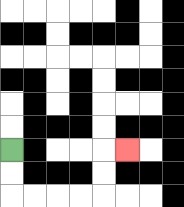{'start': '[0, 6]', 'end': '[5, 6]', 'path_directions': 'D,D,R,R,R,R,U,U,R', 'path_coordinates': '[[0, 6], [0, 7], [0, 8], [1, 8], [2, 8], [3, 8], [4, 8], [4, 7], [4, 6], [5, 6]]'}